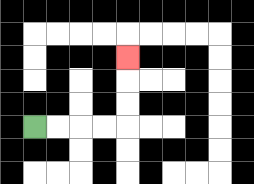{'start': '[1, 5]', 'end': '[5, 2]', 'path_directions': 'R,R,R,R,U,U,U', 'path_coordinates': '[[1, 5], [2, 5], [3, 5], [4, 5], [5, 5], [5, 4], [5, 3], [5, 2]]'}